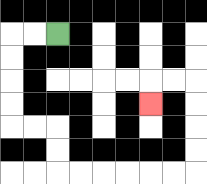{'start': '[2, 1]', 'end': '[6, 4]', 'path_directions': 'L,L,D,D,D,D,R,R,D,D,R,R,R,R,R,R,U,U,U,U,L,L,D', 'path_coordinates': '[[2, 1], [1, 1], [0, 1], [0, 2], [0, 3], [0, 4], [0, 5], [1, 5], [2, 5], [2, 6], [2, 7], [3, 7], [4, 7], [5, 7], [6, 7], [7, 7], [8, 7], [8, 6], [8, 5], [8, 4], [8, 3], [7, 3], [6, 3], [6, 4]]'}